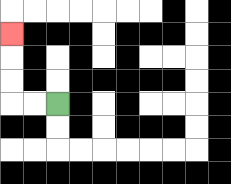{'start': '[2, 4]', 'end': '[0, 1]', 'path_directions': 'L,L,U,U,U', 'path_coordinates': '[[2, 4], [1, 4], [0, 4], [0, 3], [0, 2], [0, 1]]'}